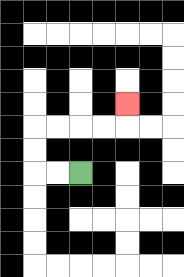{'start': '[3, 7]', 'end': '[5, 4]', 'path_directions': 'L,L,U,U,R,R,R,R,U', 'path_coordinates': '[[3, 7], [2, 7], [1, 7], [1, 6], [1, 5], [2, 5], [3, 5], [4, 5], [5, 5], [5, 4]]'}